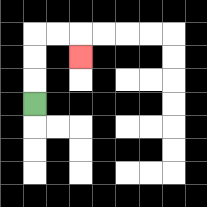{'start': '[1, 4]', 'end': '[3, 2]', 'path_directions': 'U,U,U,R,R,D', 'path_coordinates': '[[1, 4], [1, 3], [1, 2], [1, 1], [2, 1], [3, 1], [3, 2]]'}